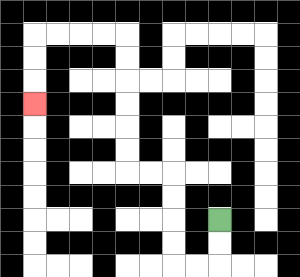{'start': '[9, 9]', 'end': '[1, 4]', 'path_directions': 'D,D,L,L,U,U,U,U,L,L,U,U,U,U,U,U,L,L,L,L,D,D,D', 'path_coordinates': '[[9, 9], [9, 10], [9, 11], [8, 11], [7, 11], [7, 10], [7, 9], [7, 8], [7, 7], [6, 7], [5, 7], [5, 6], [5, 5], [5, 4], [5, 3], [5, 2], [5, 1], [4, 1], [3, 1], [2, 1], [1, 1], [1, 2], [1, 3], [1, 4]]'}